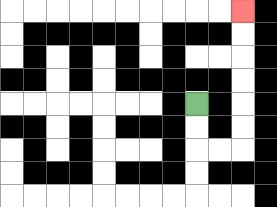{'start': '[8, 4]', 'end': '[10, 0]', 'path_directions': 'D,D,R,R,U,U,U,U,U,U', 'path_coordinates': '[[8, 4], [8, 5], [8, 6], [9, 6], [10, 6], [10, 5], [10, 4], [10, 3], [10, 2], [10, 1], [10, 0]]'}